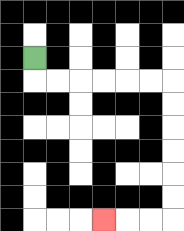{'start': '[1, 2]', 'end': '[4, 9]', 'path_directions': 'D,R,R,R,R,R,R,D,D,D,D,D,D,L,L,L', 'path_coordinates': '[[1, 2], [1, 3], [2, 3], [3, 3], [4, 3], [5, 3], [6, 3], [7, 3], [7, 4], [7, 5], [7, 6], [7, 7], [7, 8], [7, 9], [6, 9], [5, 9], [4, 9]]'}